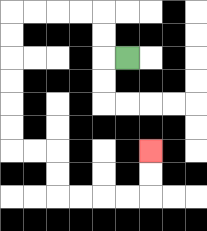{'start': '[5, 2]', 'end': '[6, 6]', 'path_directions': 'L,U,U,L,L,L,L,D,D,D,D,D,D,R,R,D,D,R,R,R,R,U,U', 'path_coordinates': '[[5, 2], [4, 2], [4, 1], [4, 0], [3, 0], [2, 0], [1, 0], [0, 0], [0, 1], [0, 2], [0, 3], [0, 4], [0, 5], [0, 6], [1, 6], [2, 6], [2, 7], [2, 8], [3, 8], [4, 8], [5, 8], [6, 8], [6, 7], [6, 6]]'}